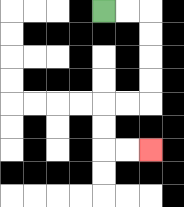{'start': '[4, 0]', 'end': '[6, 6]', 'path_directions': 'R,R,D,D,D,D,L,L,D,D,R,R', 'path_coordinates': '[[4, 0], [5, 0], [6, 0], [6, 1], [6, 2], [6, 3], [6, 4], [5, 4], [4, 4], [4, 5], [4, 6], [5, 6], [6, 6]]'}